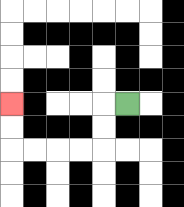{'start': '[5, 4]', 'end': '[0, 4]', 'path_directions': 'L,D,D,L,L,L,L,U,U', 'path_coordinates': '[[5, 4], [4, 4], [4, 5], [4, 6], [3, 6], [2, 6], [1, 6], [0, 6], [0, 5], [0, 4]]'}